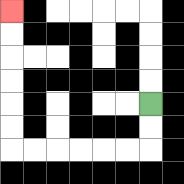{'start': '[6, 4]', 'end': '[0, 0]', 'path_directions': 'D,D,L,L,L,L,L,L,U,U,U,U,U,U', 'path_coordinates': '[[6, 4], [6, 5], [6, 6], [5, 6], [4, 6], [3, 6], [2, 6], [1, 6], [0, 6], [0, 5], [0, 4], [0, 3], [0, 2], [0, 1], [0, 0]]'}